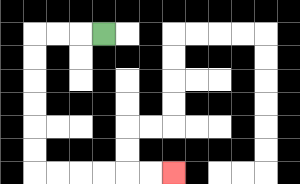{'start': '[4, 1]', 'end': '[7, 7]', 'path_directions': 'L,L,L,D,D,D,D,D,D,R,R,R,R,R,R', 'path_coordinates': '[[4, 1], [3, 1], [2, 1], [1, 1], [1, 2], [1, 3], [1, 4], [1, 5], [1, 6], [1, 7], [2, 7], [3, 7], [4, 7], [5, 7], [6, 7], [7, 7]]'}